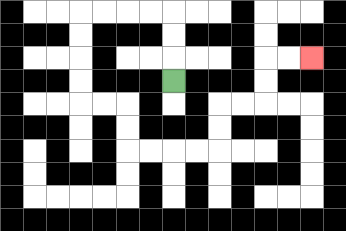{'start': '[7, 3]', 'end': '[13, 2]', 'path_directions': 'U,U,U,L,L,L,L,D,D,D,D,R,R,D,D,R,R,R,R,U,U,R,R,U,U,R,R', 'path_coordinates': '[[7, 3], [7, 2], [7, 1], [7, 0], [6, 0], [5, 0], [4, 0], [3, 0], [3, 1], [3, 2], [3, 3], [3, 4], [4, 4], [5, 4], [5, 5], [5, 6], [6, 6], [7, 6], [8, 6], [9, 6], [9, 5], [9, 4], [10, 4], [11, 4], [11, 3], [11, 2], [12, 2], [13, 2]]'}